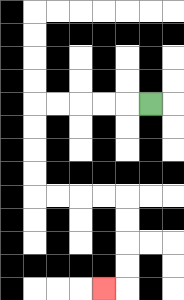{'start': '[6, 4]', 'end': '[4, 12]', 'path_directions': 'L,L,L,L,L,D,D,D,D,R,R,R,R,D,D,D,D,L', 'path_coordinates': '[[6, 4], [5, 4], [4, 4], [3, 4], [2, 4], [1, 4], [1, 5], [1, 6], [1, 7], [1, 8], [2, 8], [3, 8], [4, 8], [5, 8], [5, 9], [5, 10], [5, 11], [5, 12], [4, 12]]'}